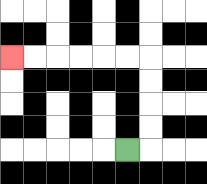{'start': '[5, 6]', 'end': '[0, 2]', 'path_directions': 'R,U,U,U,U,L,L,L,L,L,L', 'path_coordinates': '[[5, 6], [6, 6], [6, 5], [6, 4], [6, 3], [6, 2], [5, 2], [4, 2], [3, 2], [2, 2], [1, 2], [0, 2]]'}